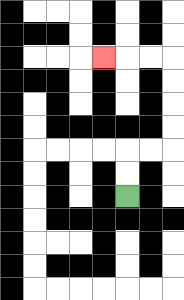{'start': '[5, 8]', 'end': '[4, 2]', 'path_directions': 'U,U,R,R,U,U,U,U,L,L,L', 'path_coordinates': '[[5, 8], [5, 7], [5, 6], [6, 6], [7, 6], [7, 5], [7, 4], [7, 3], [7, 2], [6, 2], [5, 2], [4, 2]]'}